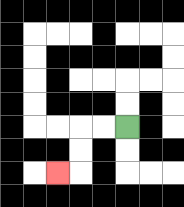{'start': '[5, 5]', 'end': '[2, 7]', 'path_directions': 'L,L,D,D,L', 'path_coordinates': '[[5, 5], [4, 5], [3, 5], [3, 6], [3, 7], [2, 7]]'}